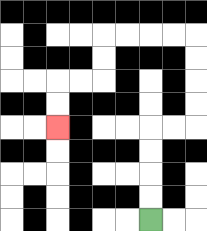{'start': '[6, 9]', 'end': '[2, 5]', 'path_directions': 'U,U,U,U,R,R,U,U,U,U,L,L,L,L,D,D,L,L,D,D', 'path_coordinates': '[[6, 9], [6, 8], [6, 7], [6, 6], [6, 5], [7, 5], [8, 5], [8, 4], [8, 3], [8, 2], [8, 1], [7, 1], [6, 1], [5, 1], [4, 1], [4, 2], [4, 3], [3, 3], [2, 3], [2, 4], [2, 5]]'}